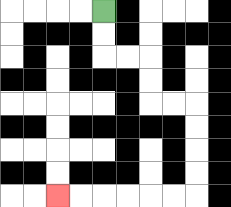{'start': '[4, 0]', 'end': '[2, 8]', 'path_directions': 'D,D,R,R,D,D,R,R,D,D,D,D,L,L,L,L,L,L', 'path_coordinates': '[[4, 0], [4, 1], [4, 2], [5, 2], [6, 2], [6, 3], [6, 4], [7, 4], [8, 4], [8, 5], [8, 6], [8, 7], [8, 8], [7, 8], [6, 8], [5, 8], [4, 8], [3, 8], [2, 8]]'}